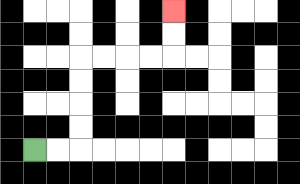{'start': '[1, 6]', 'end': '[7, 0]', 'path_directions': 'R,R,U,U,U,U,R,R,R,R,U,U', 'path_coordinates': '[[1, 6], [2, 6], [3, 6], [3, 5], [3, 4], [3, 3], [3, 2], [4, 2], [5, 2], [6, 2], [7, 2], [7, 1], [7, 0]]'}